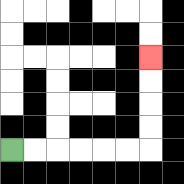{'start': '[0, 6]', 'end': '[6, 2]', 'path_directions': 'R,R,R,R,R,R,U,U,U,U', 'path_coordinates': '[[0, 6], [1, 6], [2, 6], [3, 6], [4, 6], [5, 6], [6, 6], [6, 5], [6, 4], [6, 3], [6, 2]]'}